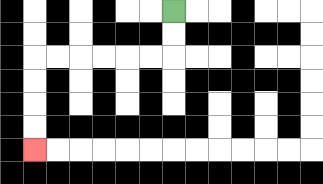{'start': '[7, 0]', 'end': '[1, 6]', 'path_directions': 'D,D,L,L,L,L,L,L,D,D,D,D', 'path_coordinates': '[[7, 0], [7, 1], [7, 2], [6, 2], [5, 2], [4, 2], [3, 2], [2, 2], [1, 2], [1, 3], [1, 4], [1, 5], [1, 6]]'}